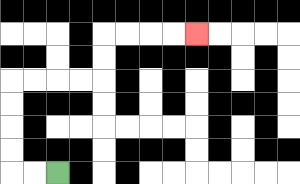{'start': '[2, 7]', 'end': '[8, 1]', 'path_directions': 'L,L,U,U,U,U,R,R,R,R,U,U,R,R,R,R', 'path_coordinates': '[[2, 7], [1, 7], [0, 7], [0, 6], [0, 5], [0, 4], [0, 3], [1, 3], [2, 3], [3, 3], [4, 3], [4, 2], [4, 1], [5, 1], [6, 1], [7, 1], [8, 1]]'}